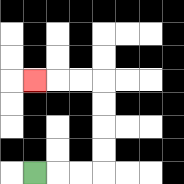{'start': '[1, 7]', 'end': '[1, 3]', 'path_directions': 'R,R,R,U,U,U,U,L,L,L', 'path_coordinates': '[[1, 7], [2, 7], [3, 7], [4, 7], [4, 6], [4, 5], [4, 4], [4, 3], [3, 3], [2, 3], [1, 3]]'}